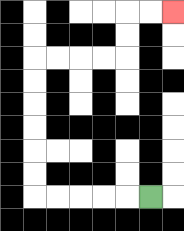{'start': '[6, 8]', 'end': '[7, 0]', 'path_directions': 'L,L,L,L,L,U,U,U,U,U,U,R,R,R,R,U,U,R,R', 'path_coordinates': '[[6, 8], [5, 8], [4, 8], [3, 8], [2, 8], [1, 8], [1, 7], [1, 6], [1, 5], [1, 4], [1, 3], [1, 2], [2, 2], [3, 2], [4, 2], [5, 2], [5, 1], [5, 0], [6, 0], [7, 0]]'}